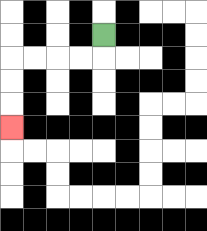{'start': '[4, 1]', 'end': '[0, 5]', 'path_directions': 'D,L,L,L,L,D,D,D', 'path_coordinates': '[[4, 1], [4, 2], [3, 2], [2, 2], [1, 2], [0, 2], [0, 3], [0, 4], [0, 5]]'}